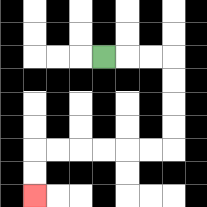{'start': '[4, 2]', 'end': '[1, 8]', 'path_directions': 'R,R,R,D,D,D,D,L,L,L,L,L,L,D,D', 'path_coordinates': '[[4, 2], [5, 2], [6, 2], [7, 2], [7, 3], [7, 4], [7, 5], [7, 6], [6, 6], [5, 6], [4, 6], [3, 6], [2, 6], [1, 6], [1, 7], [1, 8]]'}